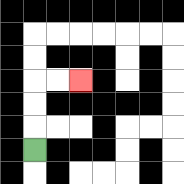{'start': '[1, 6]', 'end': '[3, 3]', 'path_directions': 'U,U,U,R,R', 'path_coordinates': '[[1, 6], [1, 5], [1, 4], [1, 3], [2, 3], [3, 3]]'}